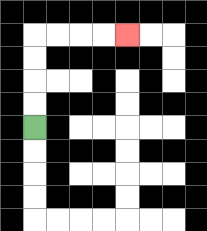{'start': '[1, 5]', 'end': '[5, 1]', 'path_directions': 'U,U,U,U,R,R,R,R', 'path_coordinates': '[[1, 5], [1, 4], [1, 3], [1, 2], [1, 1], [2, 1], [3, 1], [4, 1], [5, 1]]'}